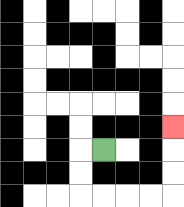{'start': '[4, 6]', 'end': '[7, 5]', 'path_directions': 'L,D,D,R,R,R,R,U,U,U', 'path_coordinates': '[[4, 6], [3, 6], [3, 7], [3, 8], [4, 8], [5, 8], [6, 8], [7, 8], [7, 7], [7, 6], [7, 5]]'}